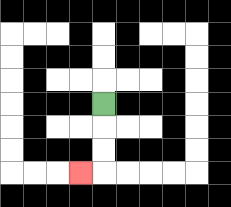{'start': '[4, 4]', 'end': '[3, 7]', 'path_directions': 'D,D,D,L', 'path_coordinates': '[[4, 4], [4, 5], [4, 6], [4, 7], [3, 7]]'}